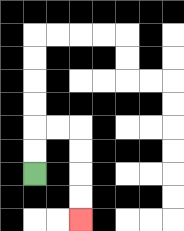{'start': '[1, 7]', 'end': '[3, 9]', 'path_directions': 'U,U,R,R,D,D,D,D', 'path_coordinates': '[[1, 7], [1, 6], [1, 5], [2, 5], [3, 5], [3, 6], [3, 7], [3, 8], [3, 9]]'}